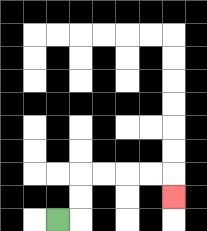{'start': '[2, 9]', 'end': '[7, 8]', 'path_directions': 'R,U,U,R,R,R,R,D', 'path_coordinates': '[[2, 9], [3, 9], [3, 8], [3, 7], [4, 7], [5, 7], [6, 7], [7, 7], [7, 8]]'}